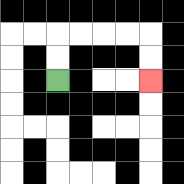{'start': '[2, 3]', 'end': '[6, 3]', 'path_directions': 'U,U,R,R,R,R,D,D', 'path_coordinates': '[[2, 3], [2, 2], [2, 1], [3, 1], [4, 1], [5, 1], [6, 1], [6, 2], [6, 3]]'}